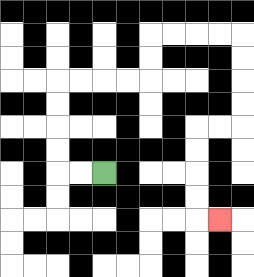{'start': '[4, 7]', 'end': '[9, 9]', 'path_directions': 'L,L,U,U,U,U,R,R,R,R,U,U,R,R,R,R,D,D,D,D,L,L,D,D,D,D,R', 'path_coordinates': '[[4, 7], [3, 7], [2, 7], [2, 6], [2, 5], [2, 4], [2, 3], [3, 3], [4, 3], [5, 3], [6, 3], [6, 2], [6, 1], [7, 1], [8, 1], [9, 1], [10, 1], [10, 2], [10, 3], [10, 4], [10, 5], [9, 5], [8, 5], [8, 6], [8, 7], [8, 8], [8, 9], [9, 9]]'}